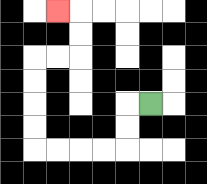{'start': '[6, 4]', 'end': '[2, 0]', 'path_directions': 'L,D,D,L,L,L,L,U,U,U,U,R,R,U,U,L', 'path_coordinates': '[[6, 4], [5, 4], [5, 5], [5, 6], [4, 6], [3, 6], [2, 6], [1, 6], [1, 5], [1, 4], [1, 3], [1, 2], [2, 2], [3, 2], [3, 1], [3, 0], [2, 0]]'}